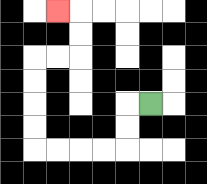{'start': '[6, 4]', 'end': '[2, 0]', 'path_directions': 'L,D,D,L,L,L,L,U,U,U,U,R,R,U,U,L', 'path_coordinates': '[[6, 4], [5, 4], [5, 5], [5, 6], [4, 6], [3, 6], [2, 6], [1, 6], [1, 5], [1, 4], [1, 3], [1, 2], [2, 2], [3, 2], [3, 1], [3, 0], [2, 0]]'}